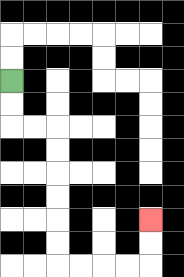{'start': '[0, 3]', 'end': '[6, 9]', 'path_directions': 'D,D,R,R,D,D,D,D,D,D,R,R,R,R,U,U', 'path_coordinates': '[[0, 3], [0, 4], [0, 5], [1, 5], [2, 5], [2, 6], [2, 7], [2, 8], [2, 9], [2, 10], [2, 11], [3, 11], [4, 11], [5, 11], [6, 11], [6, 10], [6, 9]]'}